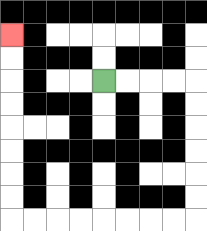{'start': '[4, 3]', 'end': '[0, 1]', 'path_directions': 'R,R,R,R,D,D,D,D,D,D,L,L,L,L,L,L,L,L,U,U,U,U,U,U,U,U', 'path_coordinates': '[[4, 3], [5, 3], [6, 3], [7, 3], [8, 3], [8, 4], [8, 5], [8, 6], [8, 7], [8, 8], [8, 9], [7, 9], [6, 9], [5, 9], [4, 9], [3, 9], [2, 9], [1, 9], [0, 9], [0, 8], [0, 7], [0, 6], [0, 5], [0, 4], [0, 3], [0, 2], [0, 1]]'}